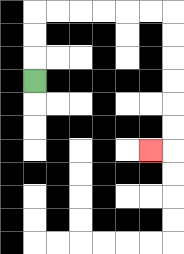{'start': '[1, 3]', 'end': '[6, 6]', 'path_directions': 'U,U,U,R,R,R,R,R,R,D,D,D,D,D,D,L', 'path_coordinates': '[[1, 3], [1, 2], [1, 1], [1, 0], [2, 0], [3, 0], [4, 0], [5, 0], [6, 0], [7, 0], [7, 1], [7, 2], [7, 3], [7, 4], [7, 5], [7, 6], [6, 6]]'}